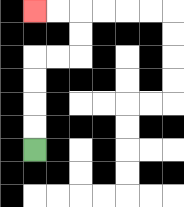{'start': '[1, 6]', 'end': '[1, 0]', 'path_directions': 'U,U,U,U,R,R,U,U,L,L', 'path_coordinates': '[[1, 6], [1, 5], [1, 4], [1, 3], [1, 2], [2, 2], [3, 2], [3, 1], [3, 0], [2, 0], [1, 0]]'}